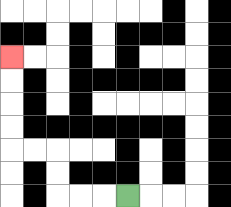{'start': '[5, 8]', 'end': '[0, 2]', 'path_directions': 'L,L,L,U,U,L,L,U,U,U,U', 'path_coordinates': '[[5, 8], [4, 8], [3, 8], [2, 8], [2, 7], [2, 6], [1, 6], [0, 6], [0, 5], [0, 4], [0, 3], [0, 2]]'}